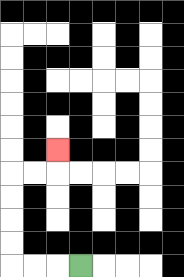{'start': '[3, 11]', 'end': '[2, 6]', 'path_directions': 'L,L,L,U,U,U,U,R,R,U', 'path_coordinates': '[[3, 11], [2, 11], [1, 11], [0, 11], [0, 10], [0, 9], [0, 8], [0, 7], [1, 7], [2, 7], [2, 6]]'}